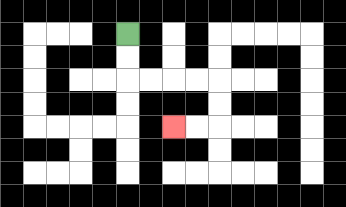{'start': '[5, 1]', 'end': '[7, 5]', 'path_directions': 'D,D,R,R,R,R,D,D,L,L', 'path_coordinates': '[[5, 1], [5, 2], [5, 3], [6, 3], [7, 3], [8, 3], [9, 3], [9, 4], [9, 5], [8, 5], [7, 5]]'}